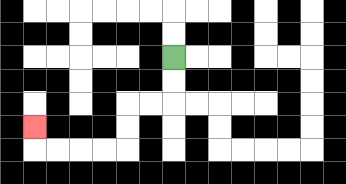{'start': '[7, 2]', 'end': '[1, 5]', 'path_directions': 'D,D,L,L,D,D,L,L,L,L,U', 'path_coordinates': '[[7, 2], [7, 3], [7, 4], [6, 4], [5, 4], [5, 5], [5, 6], [4, 6], [3, 6], [2, 6], [1, 6], [1, 5]]'}